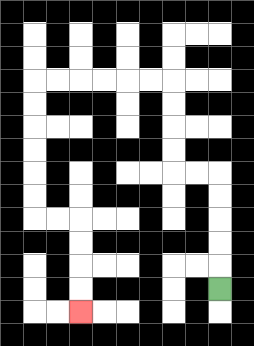{'start': '[9, 12]', 'end': '[3, 13]', 'path_directions': 'U,U,U,U,U,L,L,U,U,U,U,L,L,L,L,L,L,D,D,D,D,D,D,R,R,D,D,D,D', 'path_coordinates': '[[9, 12], [9, 11], [9, 10], [9, 9], [9, 8], [9, 7], [8, 7], [7, 7], [7, 6], [7, 5], [7, 4], [7, 3], [6, 3], [5, 3], [4, 3], [3, 3], [2, 3], [1, 3], [1, 4], [1, 5], [1, 6], [1, 7], [1, 8], [1, 9], [2, 9], [3, 9], [3, 10], [3, 11], [3, 12], [3, 13]]'}